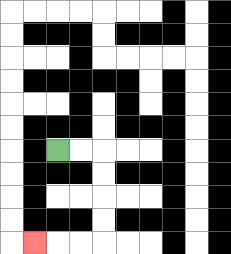{'start': '[2, 6]', 'end': '[1, 10]', 'path_directions': 'R,R,D,D,D,D,L,L,L', 'path_coordinates': '[[2, 6], [3, 6], [4, 6], [4, 7], [4, 8], [4, 9], [4, 10], [3, 10], [2, 10], [1, 10]]'}